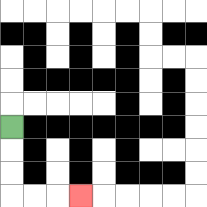{'start': '[0, 5]', 'end': '[3, 8]', 'path_directions': 'D,D,D,R,R,R', 'path_coordinates': '[[0, 5], [0, 6], [0, 7], [0, 8], [1, 8], [2, 8], [3, 8]]'}